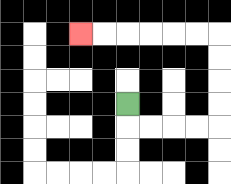{'start': '[5, 4]', 'end': '[3, 1]', 'path_directions': 'D,R,R,R,R,U,U,U,U,L,L,L,L,L,L', 'path_coordinates': '[[5, 4], [5, 5], [6, 5], [7, 5], [8, 5], [9, 5], [9, 4], [9, 3], [9, 2], [9, 1], [8, 1], [7, 1], [6, 1], [5, 1], [4, 1], [3, 1]]'}